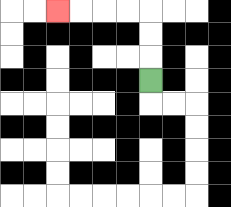{'start': '[6, 3]', 'end': '[2, 0]', 'path_directions': 'U,U,U,L,L,L,L', 'path_coordinates': '[[6, 3], [6, 2], [6, 1], [6, 0], [5, 0], [4, 0], [3, 0], [2, 0]]'}